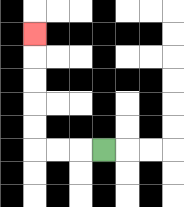{'start': '[4, 6]', 'end': '[1, 1]', 'path_directions': 'L,L,L,U,U,U,U,U', 'path_coordinates': '[[4, 6], [3, 6], [2, 6], [1, 6], [1, 5], [1, 4], [1, 3], [1, 2], [1, 1]]'}